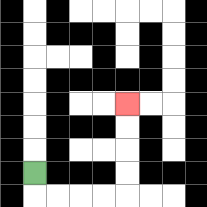{'start': '[1, 7]', 'end': '[5, 4]', 'path_directions': 'D,R,R,R,R,U,U,U,U', 'path_coordinates': '[[1, 7], [1, 8], [2, 8], [3, 8], [4, 8], [5, 8], [5, 7], [5, 6], [5, 5], [5, 4]]'}